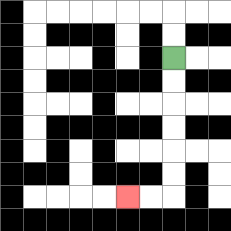{'start': '[7, 2]', 'end': '[5, 8]', 'path_directions': 'D,D,D,D,D,D,L,L', 'path_coordinates': '[[7, 2], [7, 3], [7, 4], [7, 5], [7, 6], [7, 7], [7, 8], [6, 8], [5, 8]]'}